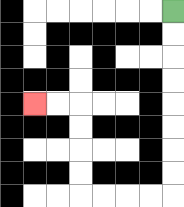{'start': '[7, 0]', 'end': '[1, 4]', 'path_directions': 'D,D,D,D,D,D,D,D,L,L,L,L,U,U,U,U,L,L', 'path_coordinates': '[[7, 0], [7, 1], [7, 2], [7, 3], [7, 4], [7, 5], [7, 6], [7, 7], [7, 8], [6, 8], [5, 8], [4, 8], [3, 8], [3, 7], [3, 6], [3, 5], [3, 4], [2, 4], [1, 4]]'}